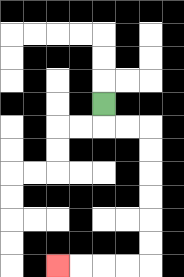{'start': '[4, 4]', 'end': '[2, 11]', 'path_directions': 'D,R,R,D,D,D,D,D,D,L,L,L,L', 'path_coordinates': '[[4, 4], [4, 5], [5, 5], [6, 5], [6, 6], [6, 7], [6, 8], [6, 9], [6, 10], [6, 11], [5, 11], [4, 11], [3, 11], [2, 11]]'}